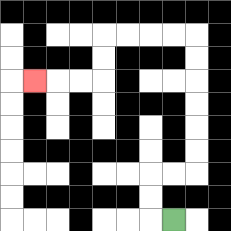{'start': '[7, 9]', 'end': '[1, 3]', 'path_directions': 'L,U,U,R,R,U,U,U,U,U,U,L,L,L,L,D,D,L,L,L', 'path_coordinates': '[[7, 9], [6, 9], [6, 8], [6, 7], [7, 7], [8, 7], [8, 6], [8, 5], [8, 4], [8, 3], [8, 2], [8, 1], [7, 1], [6, 1], [5, 1], [4, 1], [4, 2], [4, 3], [3, 3], [2, 3], [1, 3]]'}